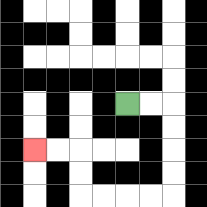{'start': '[5, 4]', 'end': '[1, 6]', 'path_directions': 'R,R,D,D,D,D,L,L,L,L,U,U,L,L', 'path_coordinates': '[[5, 4], [6, 4], [7, 4], [7, 5], [7, 6], [7, 7], [7, 8], [6, 8], [5, 8], [4, 8], [3, 8], [3, 7], [3, 6], [2, 6], [1, 6]]'}